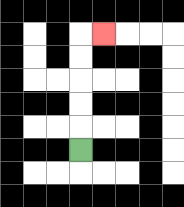{'start': '[3, 6]', 'end': '[4, 1]', 'path_directions': 'U,U,U,U,U,R', 'path_coordinates': '[[3, 6], [3, 5], [3, 4], [3, 3], [3, 2], [3, 1], [4, 1]]'}